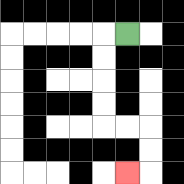{'start': '[5, 1]', 'end': '[5, 7]', 'path_directions': 'L,D,D,D,D,R,R,D,D,L', 'path_coordinates': '[[5, 1], [4, 1], [4, 2], [4, 3], [4, 4], [4, 5], [5, 5], [6, 5], [6, 6], [6, 7], [5, 7]]'}